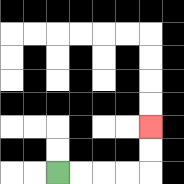{'start': '[2, 7]', 'end': '[6, 5]', 'path_directions': 'R,R,R,R,U,U', 'path_coordinates': '[[2, 7], [3, 7], [4, 7], [5, 7], [6, 7], [6, 6], [6, 5]]'}